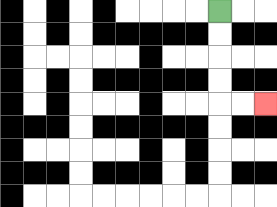{'start': '[9, 0]', 'end': '[11, 4]', 'path_directions': 'D,D,D,D,R,R', 'path_coordinates': '[[9, 0], [9, 1], [9, 2], [9, 3], [9, 4], [10, 4], [11, 4]]'}